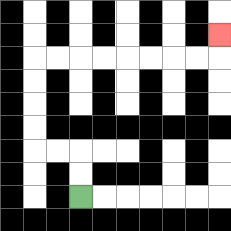{'start': '[3, 8]', 'end': '[9, 1]', 'path_directions': 'U,U,L,L,U,U,U,U,R,R,R,R,R,R,R,R,U', 'path_coordinates': '[[3, 8], [3, 7], [3, 6], [2, 6], [1, 6], [1, 5], [1, 4], [1, 3], [1, 2], [2, 2], [3, 2], [4, 2], [5, 2], [6, 2], [7, 2], [8, 2], [9, 2], [9, 1]]'}